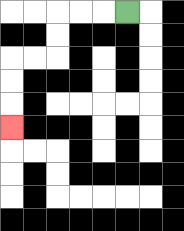{'start': '[5, 0]', 'end': '[0, 5]', 'path_directions': 'L,L,L,D,D,L,L,D,D,D', 'path_coordinates': '[[5, 0], [4, 0], [3, 0], [2, 0], [2, 1], [2, 2], [1, 2], [0, 2], [0, 3], [0, 4], [0, 5]]'}